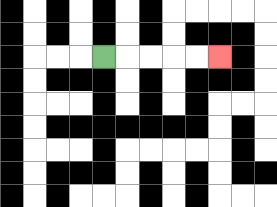{'start': '[4, 2]', 'end': '[9, 2]', 'path_directions': 'R,R,R,R,R', 'path_coordinates': '[[4, 2], [5, 2], [6, 2], [7, 2], [8, 2], [9, 2]]'}